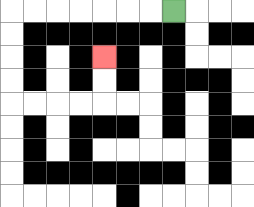{'start': '[7, 0]', 'end': '[4, 2]', 'path_directions': 'L,L,L,L,L,L,L,D,D,D,D,R,R,R,R,U,U', 'path_coordinates': '[[7, 0], [6, 0], [5, 0], [4, 0], [3, 0], [2, 0], [1, 0], [0, 0], [0, 1], [0, 2], [0, 3], [0, 4], [1, 4], [2, 4], [3, 4], [4, 4], [4, 3], [4, 2]]'}